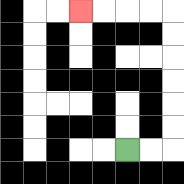{'start': '[5, 6]', 'end': '[3, 0]', 'path_directions': 'R,R,U,U,U,U,U,U,L,L,L,L', 'path_coordinates': '[[5, 6], [6, 6], [7, 6], [7, 5], [7, 4], [7, 3], [7, 2], [7, 1], [7, 0], [6, 0], [5, 0], [4, 0], [3, 0]]'}